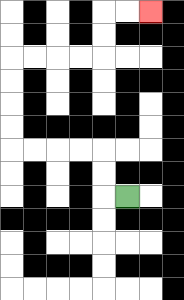{'start': '[5, 8]', 'end': '[6, 0]', 'path_directions': 'L,U,U,L,L,L,L,U,U,U,U,R,R,R,R,U,U,R,R', 'path_coordinates': '[[5, 8], [4, 8], [4, 7], [4, 6], [3, 6], [2, 6], [1, 6], [0, 6], [0, 5], [0, 4], [0, 3], [0, 2], [1, 2], [2, 2], [3, 2], [4, 2], [4, 1], [4, 0], [5, 0], [6, 0]]'}